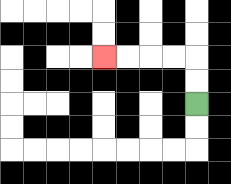{'start': '[8, 4]', 'end': '[4, 2]', 'path_directions': 'U,U,L,L,L,L', 'path_coordinates': '[[8, 4], [8, 3], [8, 2], [7, 2], [6, 2], [5, 2], [4, 2]]'}